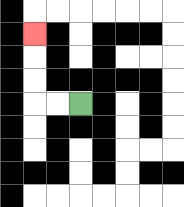{'start': '[3, 4]', 'end': '[1, 1]', 'path_directions': 'L,L,U,U,U', 'path_coordinates': '[[3, 4], [2, 4], [1, 4], [1, 3], [1, 2], [1, 1]]'}